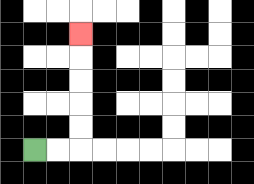{'start': '[1, 6]', 'end': '[3, 1]', 'path_directions': 'R,R,U,U,U,U,U', 'path_coordinates': '[[1, 6], [2, 6], [3, 6], [3, 5], [3, 4], [3, 3], [3, 2], [3, 1]]'}